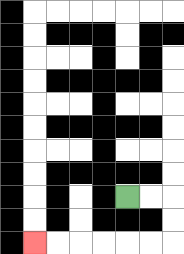{'start': '[5, 8]', 'end': '[1, 10]', 'path_directions': 'R,R,D,D,L,L,L,L,L,L', 'path_coordinates': '[[5, 8], [6, 8], [7, 8], [7, 9], [7, 10], [6, 10], [5, 10], [4, 10], [3, 10], [2, 10], [1, 10]]'}